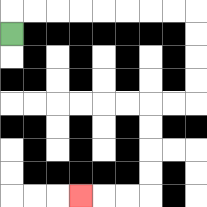{'start': '[0, 1]', 'end': '[3, 8]', 'path_directions': 'U,R,R,R,R,R,R,R,R,D,D,D,D,L,L,D,D,D,D,L,L,L', 'path_coordinates': '[[0, 1], [0, 0], [1, 0], [2, 0], [3, 0], [4, 0], [5, 0], [6, 0], [7, 0], [8, 0], [8, 1], [8, 2], [8, 3], [8, 4], [7, 4], [6, 4], [6, 5], [6, 6], [6, 7], [6, 8], [5, 8], [4, 8], [3, 8]]'}